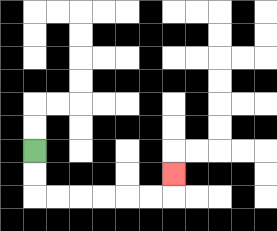{'start': '[1, 6]', 'end': '[7, 7]', 'path_directions': 'D,D,R,R,R,R,R,R,U', 'path_coordinates': '[[1, 6], [1, 7], [1, 8], [2, 8], [3, 8], [4, 8], [5, 8], [6, 8], [7, 8], [7, 7]]'}